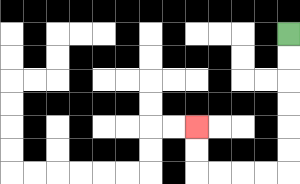{'start': '[12, 1]', 'end': '[8, 5]', 'path_directions': 'D,D,D,D,D,D,L,L,L,L,U,U', 'path_coordinates': '[[12, 1], [12, 2], [12, 3], [12, 4], [12, 5], [12, 6], [12, 7], [11, 7], [10, 7], [9, 7], [8, 7], [8, 6], [8, 5]]'}